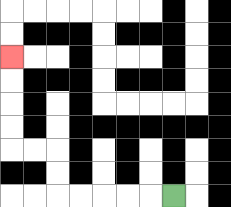{'start': '[7, 8]', 'end': '[0, 2]', 'path_directions': 'L,L,L,L,L,U,U,L,L,U,U,U,U', 'path_coordinates': '[[7, 8], [6, 8], [5, 8], [4, 8], [3, 8], [2, 8], [2, 7], [2, 6], [1, 6], [0, 6], [0, 5], [0, 4], [0, 3], [0, 2]]'}